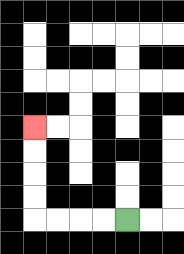{'start': '[5, 9]', 'end': '[1, 5]', 'path_directions': 'L,L,L,L,U,U,U,U', 'path_coordinates': '[[5, 9], [4, 9], [3, 9], [2, 9], [1, 9], [1, 8], [1, 7], [1, 6], [1, 5]]'}